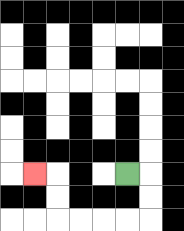{'start': '[5, 7]', 'end': '[1, 7]', 'path_directions': 'R,D,D,L,L,L,L,U,U,L', 'path_coordinates': '[[5, 7], [6, 7], [6, 8], [6, 9], [5, 9], [4, 9], [3, 9], [2, 9], [2, 8], [2, 7], [1, 7]]'}